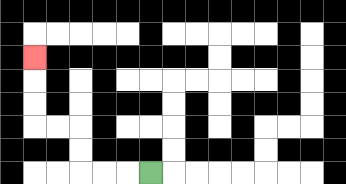{'start': '[6, 7]', 'end': '[1, 2]', 'path_directions': 'L,L,L,U,U,L,L,U,U,U', 'path_coordinates': '[[6, 7], [5, 7], [4, 7], [3, 7], [3, 6], [3, 5], [2, 5], [1, 5], [1, 4], [1, 3], [1, 2]]'}